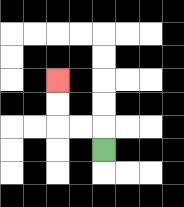{'start': '[4, 6]', 'end': '[2, 3]', 'path_directions': 'U,L,L,U,U', 'path_coordinates': '[[4, 6], [4, 5], [3, 5], [2, 5], [2, 4], [2, 3]]'}